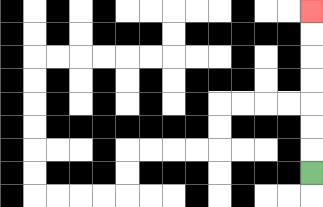{'start': '[13, 7]', 'end': '[13, 0]', 'path_directions': 'U,U,U,U,U,U,U', 'path_coordinates': '[[13, 7], [13, 6], [13, 5], [13, 4], [13, 3], [13, 2], [13, 1], [13, 0]]'}